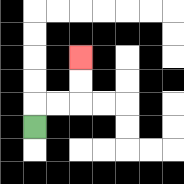{'start': '[1, 5]', 'end': '[3, 2]', 'path_directions': 'U,R,R,U,U', 'path_coordinates': '[[1, 5], [1, 4], [2, 4], [3, 4], [3, 3], [3, 2]]'}